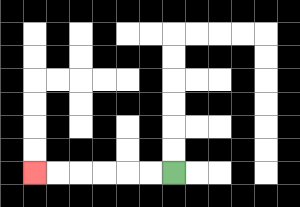{'start': '[7, 7]', 'end': '[1, 7]', 'path_directions': 'L,L,L,L,L,L', 'path_coordinates': '[[7, 7], [6, 7], [5, 7], [4, 7], [3, 7], [2, 7], [1, 7]]'}